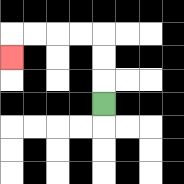{'start': '[4, 4]', 'end': '[0, 2]', 'path_directions': 'U,U,U,L,L,L,L,D', 'path_coordinates': '[[4, 4], [4, 3], [4, 2], [4, 1], [3, 1], [2, 1], [1, 1], [0, 1], [0, 2]]'}